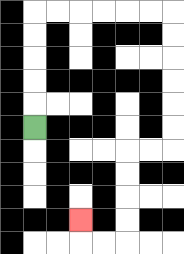{'start': '[1, 5]', 'end': '[3, 9]', 'path_directions': 'U,U,U,U,U,R,R,R,R,R,R,D,D,D,D,D,D,L,L,D,D,D,D,L,L,U', 'path_coordinates': '[[1, 5], [1, 4], [1, 3], [1, 2], [1, 1], [1, 0], [2, 0], [3, 0], [4, 0], [5, 0], [6, 0], [7, 0], [7, 1], [7, 2], [7, 3], [7, 4], [7, 5], [7, 6], [6, 6], [5, 6], [5, 7], [5, 8], [5, 9], [5, 10], [4, 10], [3, 10], [3, 9]]'}